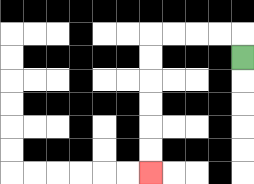{'start': '[10, 2]', 'end': '[6, 7]', 'path_directions': 'U,L,L,L,L,D,D,D,D,D,D', 'path_coordinates': '[[10, 2], [10, 1], [9, 1], [8, 1], [7, 1], [6, 1], [6, 2], [6, 3], [6, 4], [6, 5], [6, 6], [6, 7]]'}